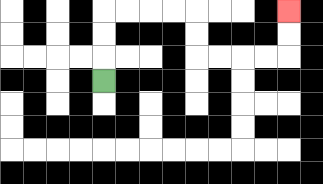{'start': '[4, 3]', 'end': '[12, 0]', 'path_directions': 'U,U,U,R,R,R,R,D,D,R,R,R,R,U,U', 'path_coordinates': '[[4, 3], [4, 2], [4, 1], [4, 0], [5, 0], [6, 0], [7, 0], [8, 0], [8, 1], [8, 2], [9, 2], [10, 2], [11, 2], [12, 2], [12, 1], [12, 0]]'}